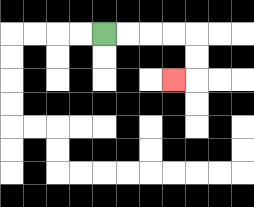{'start': '[4, 1]', 'end': '[7, 3]', 'path_directions': 'R,R,R,R,D,D,L', 'path_coordinates': '[[4, 1], [5, 1], [6, 1], [7, 1], [8, 1], [8, 2], [8, 3], [7, 3]]'}